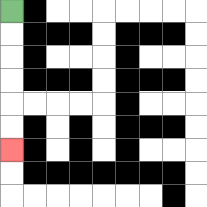{'start': '[0, 0]', 'end': '[0, 6]', 'path_directions': 'D,D,D,D,D,D', 'path_coordinates': '[[0, 0], [0, 1], [0, 2], [0, 3], [0, 4], [0, 5], [0, 6]]'}